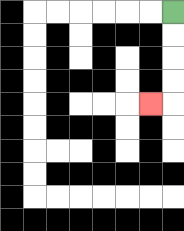{'start': '[7, 0]', 'end': '[6, 4]', 'path_directions': 'D,D,D,D,L', 'path_coordinates': '[[7, 0], [7, 1], [7, 2], [7, 3], [7, 4], [6, 4]]'}